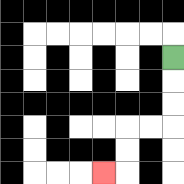{'start': '[7, 2]', 'end': '[4, 7]', 'path_directions': 'D,D,D,L,L,D,D,L', 'path_coordinates': '[[7, 2], [7, 3], [7, 4], [7, 5], [6, 5], [5, 5], [5, 6], [5, 7], [4, 7]]'}